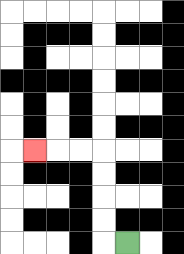{'start': '[5, 10]', 'end': '[1, 6]', 'path_directions': 'L,U,U,U,U,L,L,L', 'path_coordinates': '[[5, 10], [4, 10], [4, 9], [4, 8], [4, 7], [4, 6], [3, 6], [2, 6], [1, 6]]'}